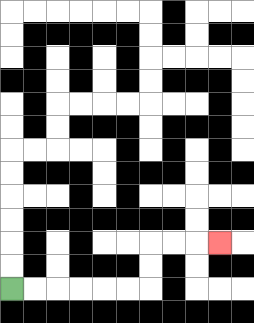{'start': '[0, 12]', 'end': '[9, 10]', 'path_directions': 'R,R,R,R,R,R,U,U,R,R,R', 'path_coordinates': '[[0, 12], [1, 12], [2, 12], [3, 12], [4, 12], [5, 12], [6, 12], [6, 11], [6, 10], [7, 10], [8, 10], [9, 10]]'}